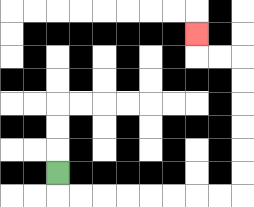{'start': '[2, 7]', 'end': '[8, 1]', 'path_directions': 'D,R,R,R,R,R,R,R,R,U,U,U,U,U,U,L,L,U', 'path_coordinates': '[[2, 7], [2, 8], [3, 8], [4, 8], [5, 8], [6, 8], [7, 8], [8, 8], [9, 8], [10, 8], [10, 7], [10, 6], [10, 5], [10, 4], [10, 3], [10, 2], [9, 2], [8, 2], [8, 1]]'}